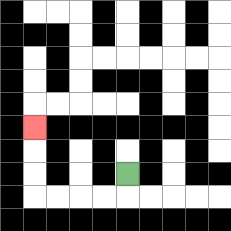{'start': '[5, 7]', 'end': '[1, 5]', 'path_directions': 'D,L,L,L,L,U,U,U', 'path_coordinates': '[[5, 7], [5, 8], [4, 8], [3, 8], [2, 8], [1, 8], [1, 7], [1, 6], [1, 5]]'}